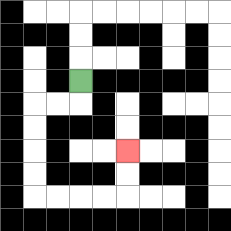{'start': '[3, 3]', 'end': '[5, 6]', 'path_directions': 'D,L,L,D,D,D,D,R,R,R,R,U,U', 'path_coordinates': '[[3, 3], [3, 4], [2, 4], [1, 4], [1, 5], [1, 6], [1, 7], [1, 8], [2, 8], [3, 8], [4, 8], [5, 8], [5, 7], [5, 6]]'}